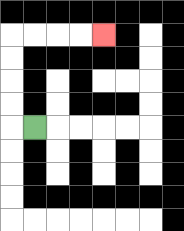{'start': '[1, 5]', 'end': '[4, 1]', 'path_directions': 'L,U,U,U,U,R,R,R,R', 'path_coordinates': '[[1, 5], [0, 5], [0, 4], [0, 3], [0, 2], [0, 1], [1, 1], [2, 1], [3, 1], [4, 1]]'}